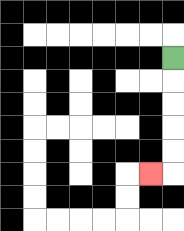{'start': '[7, 2]', 'end': '[6, 7]', 'path_directions': 'D,D,D,D,D,L', 'path_coordinates': '[[7, 2], [7, 3], [7, 4], [7, 5], [7, 6], [7, 7], [6, 7]]'}